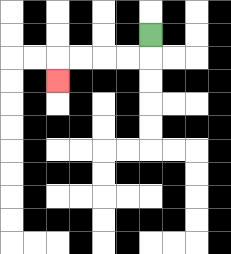{'start': '[6, 1]', 'end': '[2, 3]', 'path_directions': 'D,L,L,L,L,D', 'path_coordinates': '[[6, 1], [6, 2], [5, 2], [4, 2], [3, 2], [2, 2], [2, 3]]'}